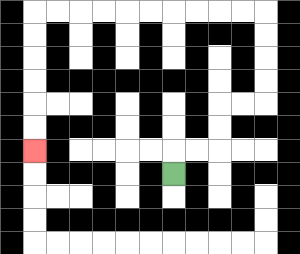{'start': '[7, 7]', 'end': '[1, 6]', 'path_directions': 'U,R,R,U,U,R,R,U,U,U,U,L,L,L,L,L,L,L,L,L,L,D,D,D,D,D,D', 'path_coordinates': '[[7, 7], [7, 6], [8, 6], [9, 6], [9, 5], [9, 4], [10, 4], [11, 4], [11, 3], [11, 2], [11, 1], [11, 0], [10, 0], [9, 0], [8, 0], [7, 0], [6, 0], [5, 0], [4, 0], [3, 0], [2, 0], [1, 0], [1, 1], [1, 2], [1, 3], [1, 4], [1, 5], [1, 6]]'}